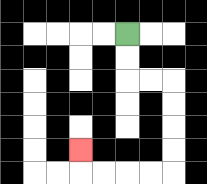{'start': '[5, 1]', 'end': '[3, 6]', 'path_directions': 'D,D,R,R,D,D,D,D,L,L,L,L,U', 'path_coordinates': '[[5, 1], [5, 2], [5, 3], [6, 3], [7, 3], [7, 4], [7, 5], [7, 6], [7, 7], [6, 7], [5, 7], [4, 7], [3, 7], [3, 6]]'}